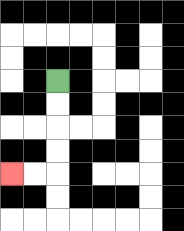{'start': '[2, 3]', 'end': '[0, 7]', 'path_directions': 'D,D,D,D,L,L', 'path_coordinates': '[[2, 3], [2, 4], [2, 5], [2, 6], [2, 7], [1, 7], [0, 7]]'}